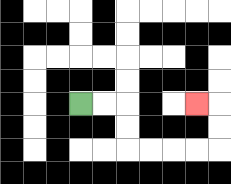{'start': '[3, 4]', 'end': '[8, 4]', 'path_directions': 'R,R,D,D,R,R,R,R,U,U,L', 'path_coordinates': '[[3, 4], [4, 4], [5, 4], [5, 5], [5, 6], [6, 6], [7, 6], [8, 6], [9, 6], [9, 5], [9, 4], [8, 4]]'}